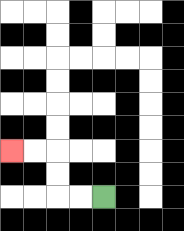{'start': '[4, 8]', 'end': '[0, 6]', 'path_directions': 'L,L,U,U,L,L', 'path_coordinates': '[[4, 8], [3, 8], [2, 8], [2, 7], [2, 6], [1, 6], [0, 6]]'}